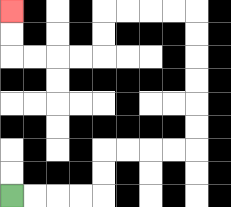{'start': '[0, 8]', 'end': '[0, 0]', 'path_directions': 'R,R,R,R,U,U,R,R,R,R,U,U,U,U,U,U,L,L,L,L,D,D,L,L,L,L,U,U', 'path_coordinates': '[[0, 8], [1, 8], [2, 8], [3, 8], [4, 8], [4, 7], [4, 6], [5, 6], [6, 6], [7, 6], [8, 6], [8, 5], [8, 4], [8, 3], [8, 2], [8, 1], [8, 0], [7, 0], [6, 0], [5, 0], [4, 0], [4, 1], [4, 2], [3, 2], [2, 2], [1, 2], [0, 2], [0, 1], [0, 0]]'}